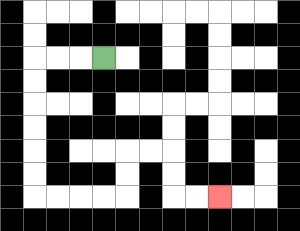{'start': '[4, 2]', 'end': '[9, 8]', 'path_directions': 'L,L,L,D,D,D,D,D,D,R,R,R,R,U,U,R,R,D,D,R,R', 'path_coordinates': '[[4, 2], [3, 2], [2, 2], [1, 2], [1, 3], [1, 4], [1, 5], [1, 6], [1, 7], [1, 8], [2, 8], [3, 8], [4, 8], [5, 8], [5, 7], [5, 6], [6, 6], [7, 6], [7, 7], [7, 8], [8, 8], [9, 8]]'}